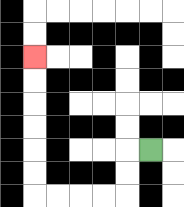{'start': '[6, 6]', 'end': '[1, 2]', 'path_directions': 'L,D,D,L,L,L,L,U,U,U,U,U,U', 'path_coordinates': '[[6, 6], [5, 6], [5, 7], [5, 8], [4, 8], [3, 8], [2, 8], [1, 8], [1, 7], [1, 6], [1, 5], [1, 4], [1, 3], [1, 2]]'}